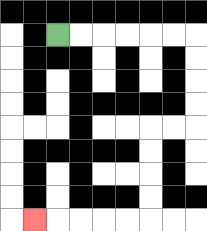{'start': '[2, 1]', 'end': '[1, 9]', 'path_directions': 'R,R,R,R,R,R,D,D,D,D,L,L,D,D,D,D,L,L,L,L,L', 'path_coordinates': '[[2, 1], [3, 1], [4, 1], [5, 1], [6, 1], [7, 1], [8, 1], [8, 2], [8, 3], [8, 4], [8, 5], [7, 5], [6, 5], [6, 6], [6, 7], [6, 8], [6, 9], [5, 9], [4, 9], [3, 9], [2, 9], [1, 9]]'}